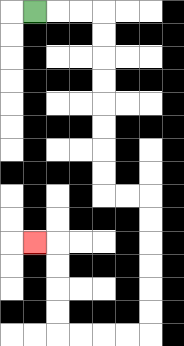{'start': '[1, 0]', 'end': '[1, 10]', 'path_directions': 'R,R,R,D,D,D,D,D,D,D,D,R,R,D,D,D,D,D,D,L,L,L,L,U,U,U,U,L', 'path_coordinates': '[[1, 0], [2, 0], [3, 0], [4, 0], [4, 1], [4, 2], [4, 3], [4, 4], [4, 5], [4, 6], [4, 7], [4, 8], [5, 8], [6, 8], [6, 9], [6, 10], [6, 11], [6, 12], [6, 13], [6, 14], [5, 14], [4, 14], [3, 14], [2, 14], [2, 13], [2, 12], [2, 11], [2, 10], [1, 10]]'}